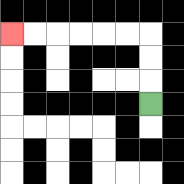{'start': '[6, 4]', 'end': '[0, 1]', 'path_directions': 'U,U,U,L,L,L,L,L,L', 'path_coordinates': '[[6, 4], [6, 3], [6, 2], [6, 1], [5, 1], [4, 1], [3, 1], [2, 1], [1, 1], [0, 1]]'}